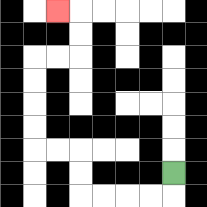{'start': '[7, 7]', 'end': '[2, 0]', 'path_directions': 'D,L,L,L,L,U,U,L,L,U,U,U,U,R,R,U,U,L', 'path_coordinates': '[[7, 7], [7, 8], [6, 8], [5, 8], [4, 8], [3, 8], [3, 7], [3, 6], [2, 6], [1, 6], [1, 5], [1, 4], [1, 3], [1, 2], [2, 2], [3, 2], [3, 1], [3, 0], [2, 0]]'}